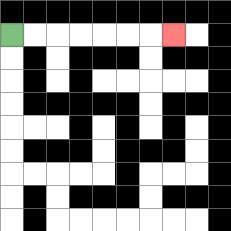{'start': '[0, 1]', 'end': '[7, 1]', 'path_directions': 'R,R,R,R,R,R,R', 'path_coordinates': '[[0, 1], [1, 1], [2, 1], [3, 1], [4, 1], [5, 1], [6, 1], [7, 1]]'}